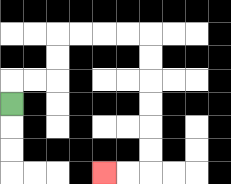{'start': '[0, 4]', 'end': '[4, 7]', 'path_directions': 'U,R,R,U,U,R,R,R,R,D,D,D,D,D,D,L,L', 'path_coordinates': '[[0, 4], [0, 3], [1, 3], [2, 3], [2, 2], [2, 1], [3, 1], [4, 1], [5, 1], [6, 1], [6, 2], [6, 3], [6, 4], [6, 5], [6, 6], [6, 7], [5, 7], [4, 7]]'}